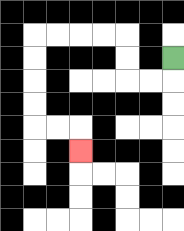{'start': '[7, 2]', 'end': '[3, 6]', 'path_directions': 'D,L,L,U,U,L,L,L,L,D,D,D,D,R,R,D', 'path_coordinates': '[[7, 2], [7, 3], [6, 3], [5, 3], [5, 2], [5, 1], [4, 1], [3, 1], [2, 1], [1, 1], [1, 2], [1, 3], [1, 4], [1, 5], [2, 5], [3, 5], [3, 6]]'}